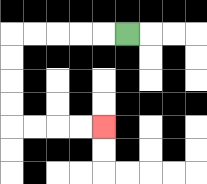{'start': '[5, 1]', 'end': '[4, 5]', 'path_directions': 'L,L,L,L,L,D,D,D,D,R,R,R,R', 'path_coordinates': '[[5, 1], [4, 1], [3, 1], [2, 1], [1, 1], [0, 1], [0, 2], [0, 3], [0, 4], [0, 5], [1, 5], [2, 5], [3, 5], [4, 5]]'}